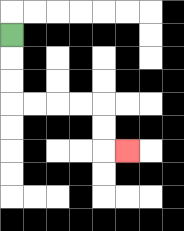{'start': '[0, 1]', 'end': '[5, 6]', 'path_directions': 'D,D,D,R,R,R,R,D,D,R', 'path_coordinates': '[[0, 1], [0, 2], [0, 3], [0, 4], [1, 4], [2, 4], [3, 4], [4, 4], [4, 5], [4, 6], [5, 6]]'}